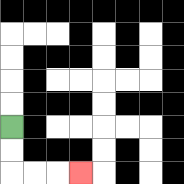{'start': '[0, 5]', 'end': '[3, 7]', 'path_directions': 'D,D,R,R,R', 'path_coordinates': '[[0, 5], [0, 6], [0, 7], [1, 7], [2, 7], [3, 7]]'}